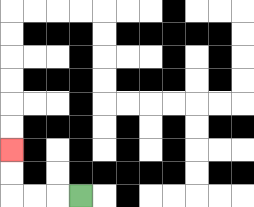{'start': '[3, 8]', 'end': '[0, 6]', 'path_directions': 'L,L,L,U,U', 'path_coordinates': '[[3, 8], [2, 8], [1, 8], [0, 8], [0, 7], [0, 6]]'}